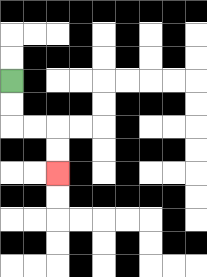{'start': '[0, 3]', 'end': '[2, 7]', 'path_directions': 'D,D,R,R,D,D', 'path_coordinates': '[[0, 3], [0, 4], [0, 5], [1, 5], [2, 5], [2, 6], [2, 7]]'}